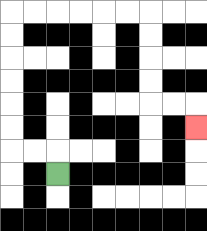{'start': '[2, 7]', 'end': '[8, 5]', 'path_directions': 'U,L,L,U,U,U,U,U,U,R,R,R,R,R,R,D,D,D,D,R,R,D', 'path_coordinates': '[[2, 7], [2, 6], [1, 6], [0, 6], [0, 5], [0, 4], [0, 3], [0, 2], [0, 1], [0, 0], [1, 0], [2, 0], [3, 0], [4, 0], [5, 0], [6, 0], [6, 1], [6, 2], [6, 3], [6, 4], [7, 4], [8, 4], [8, 5]]'}